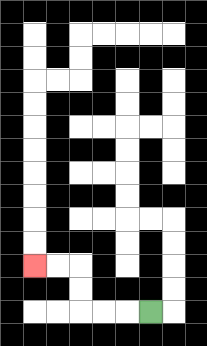{'start': '[6, 13]', 'end': '[1, 11]', 'path_directions': 'L,L,L,U,U,L,L', 'path_coordinates': '[[6, 13], [5, 13], [4, 13], [3, 13], [3, 12], [3, 11], [2, 11], [1, 11]]'}